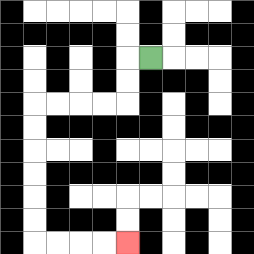{'start': '[6, 2]', 'end': '[5, 10]', 'path_directions': 'L,D,D,L,L,L,L,D,D,D,D,D,D,R,R,R,R', 'path_coordinates': '[[6, 2], [5, 2], [5, 3], [5, 4], [4, 4], [3, 4], [2, 4], [1, 4], [1, 5], [1, 6], [1, 7], [1, 8], [1, 9], [1, 10], [2, 10], [3, 10], [4, 10], [5, 10]]'}